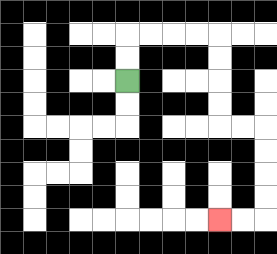{'start': '[5, 3]', 'end': '[9, 9]', 'path_directions': 'U,U,R,R,R,R,D,D,D,D,R,R,D,D,D,D,L,L', 'path_coordinates': '[[5, 3], [5, 2], [5, 1], [6, 1], [7, 1], [8, 1], [9, 1], [9, 2], [9, 3], [9, 4], [9, 5], [10, 5], [11, 5], [11, 6], [11, 7], [11, 8], [11, 9], [10, 9], [9, 9]]'}